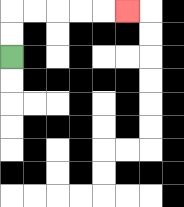{'start': '[0, 2]', 'end': '[5, 0]', 'path_directions': 'U,U,R,R,R,R,R', 'path_coordinates': '[[0, 2], [0, 1], [0, 0], [1, 0], [2, 0], [3, 0], [4, 0], [5, 0]]'}